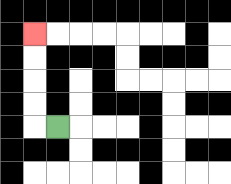{'start': '[2, 5]', 'end': '[1, 1]', 'path_directions': 'L,U,U,U,U', 'path_coordinates': '[[2, 5], [1, 5], [1, 4], [1, 3], [1, 2], [1, 1]]'}